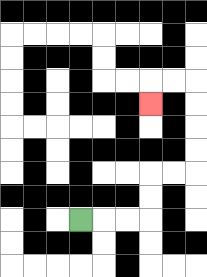{'start': '[3, 9]', 'end': '[6, 4]', 'path_directions': 'R,R,R,U,U,R,R,U,U,U,U,L,L,D', 'path_coordinates': '[[3, 9], [4, 9], [5, 9], [6, 9], [6, 8], [6, 7], [7, 7], [8, 7], [8, 6], [8, 5], [8, 4], [8, 3], [7, 3], [6, 3], [6, 4]]'}